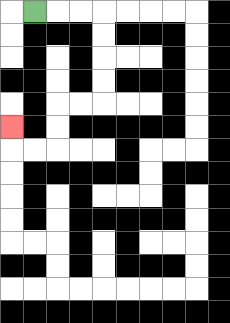{'start': '[1, 0]', 'end': '[0, 5]', 'path_directions': 'R,R,R,D,D,D,D,L,L,D,D,L,L,U', 'path_coordinates': '[[1, 0], [2, 0], [3, 0], [4, 0], [4, 1], [4, 2], [4, 3], [4, 4], [3, 4], [2, 4], [2, 5], [2, 6], [1, 6], [0, 6], [0, 5]]'}